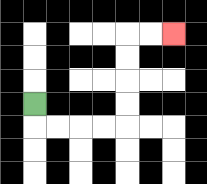{'start': '[1, 4]', 'end': '[7, 1]', 'path_directions': 'D,R,R,R,R,U,U,U,U,R,R', 'path_coordinates': '[[1, 4], [1, 5], [2, 5], [3, 5], [4, 5], [5, 5], [5, 4], [5, 3], [5, 2], [5, 1], [6, 1], [7, 1]]'}